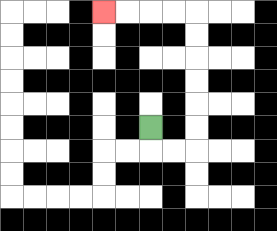{'start': '[6, 5]', 'end': '[4, 0]', 'path_directions': 'D,R,R,U,U,U,U,U,U,L,L,L,L', 'path_coordinates': '[[6, 5], [6, 6], [7, 6], [8, 6], [8, 5], [8, 4], [8, 3], [8, 2], [8, 1], [8, 0], [7, 0], [6, 0], [5, 0], [4, 0]]'}